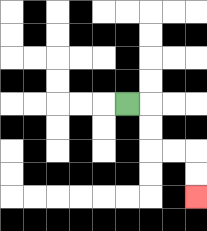{'start': '[5, 4]', 'end': '[8, 8]', 'path_directions': 'R,D,D,R,R,D,D', 'path_coordinates': '[[5, 4], [6, 4], [6, 5], [6, 6], [7, 6], [8, 6], [8, 7], [8, 8]]'}